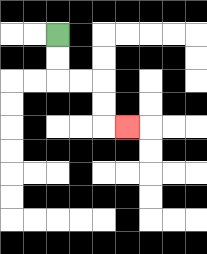{'start': '[2, 1]', 'end': '[5, 5]', 'path_directions': 'D,D,R,R,D,D,R', 'path_coordinates': '[[2, 1], [2, 2], [2, 3], [3, 3], [4, 3], [4, 4], [4, 5], [5, 5]]'}